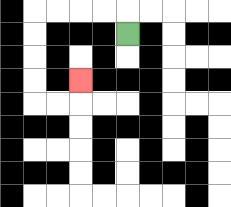{'start': '[5, 1]', 'end': '[3, 3]', 'path_directions': 'U,L,L,L,L,D,D,D,D,R,R,U', 'path_coordinates': '[[5, 1], [5, 0], [4, 0], [3, 0], [2, 0], [1, 0], [1, 1], [1, 2], [1, 3], [1, 4], [2, 4], [3, 4], [3, 3]]'}